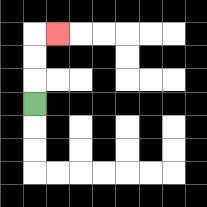{'start': '[1, 4]', 'end': '[2, 1]', 'path_directions': 'U,U,U,R', 'path_coordinates': '[[1, 4], [1, 3], [1, 2], [1, 1], [2, 1]]'}